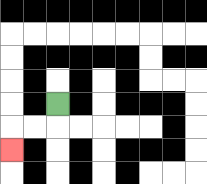{'start': '[2, 4]', 'end': '[0, 6]', 'path_directions': 'D,L,L,D', 'path_coordinates': '[[2, 4], [2, 5], [1, 5], [0, 5], [0, 6]]'}